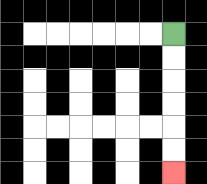{'start': '[7, 1]', 'end': '[7, 7]', 'path_directions': 'D,D,D,D,D,D', 'path_coordinates': '[[7, 1], [7, 2], [7, 3], [7, 4], [7, 5], [7, 6], [7, 7]]'}